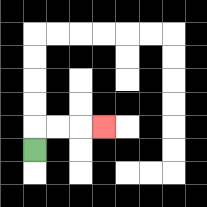{'start': '[1, 6]', 'end': '[4, 5]', 'path_directions': 'U,R,R,R', 'path_coordinates': '[[1, 6], [1, 5], [2, 5], [3, 5], [4, 5]]'}